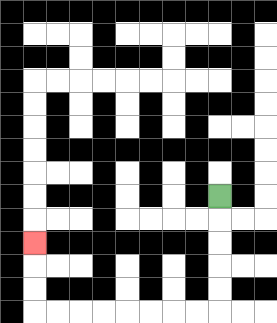{'start': '[9, 8]', 'end': '[1, 10]', 'path_directions': 'D,D,D,D,D,L,L,L,L,L,L,L,L,U,U,U', 'path_coordinates': '[[9, 8], [9, 9], [9, 10], [9, 11], [9, 12], [9, 13], [8, 13], [7, 13], [6, 13], [5, 13], [4, 13], [3, 13], [2, 13], [1, 13], [1, 12], [1, 11], [1, 10]]'}